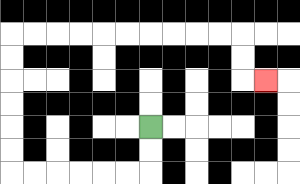{'start': '[6, 5]', 'end': '[11, 3]', 'path_directions': 'D,D,L,L,L,L,L,L,U,U,U,U,U,U,R,R,R,R,R,R,R,R,R,R,D,D,R', 'path_coordinates': '[[6, 5], [6, 6], [6, 7], [5, 7], [4, 7], [3, 7], [2, 7], [1, 7], [0, 7], [0, 6], [0, 5], [0, 4], [0, 3], [0, 2], [0, 1], [1, 1], [2, 1], [3, 1], [4, 1], [5, 1], [6, 1], [7, 1], [8, 1], [9, 1], [10, 1], [10, 2], [10, 3], [11, 3]]'}